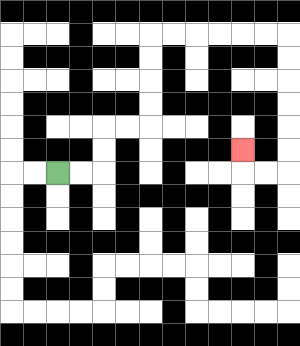{'start': '[2, 7]', 'end': '[10, 6]', 'path_directions': 'R,R,U,U,R,R,U,U,U,U,R,R,R,R,R,R,D,D,D,D,D,D,L,L,U', 'path_coordinates': '[[2, 7], [3, 7], [4, 7], [4, 6], [4, 5], [5, 5], [6, 5], [6, 4], [6, 3], [6, 2], [6, 1], [7, 1], [8, 1], [9, 1], [10, 1], [11, 1], [12, 1], [12, 2], [12, 3], [12, 4], [12, 5], [12, 6], [12, 7], [11, 7], [10, 7], [10, 6]]'}